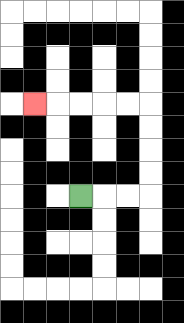{'start': '[3, 8]', 'end': '[1, 4]', 'path_directions': 'R,R,R,U,U,U,U,L,L,L,L,L', 'path_coordinates': '[[3, 8], [4, 8], [5, 8], [6, 8], [6, 7], [6, 6], [6, 5], [6, 4], [5, 4], [4, 4], [3, 4], [2, 4], [1, 4]]'}